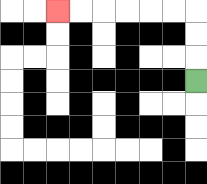{'start': '[8, 3]', 'end': '[2, 0]', 'path_directions': 'U,U,U,L,L,L,L,L,L', 'path_coordinates': '[[8, 3], [8, 2], [8, 1], [8, 0], [7, 0], [6, 0], [5, 0], [4, 0], [3, 0], [2, 0]]'}